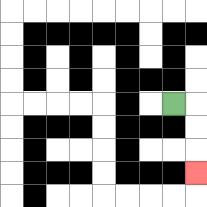{'start': '[7, 4]', 'end': '[8, 7]', 'path_directions': 'R,D,D,D', 'path_coordinates': '[[7, 4], [8, 4], [8, 5], [8, 6], [8, 7]]'}